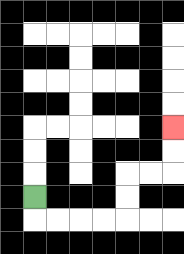{'start': '[1, 8]', 'end': '[7, 5]', 'path_directions': 'D,R,R,R,R,U,U,R,R,U,U', 'path_coordinates': '[[1, 8], [1, 9], [2, 9], [3, 9], [4, 9], [5, 9], [5, 8], [5, 7], [6, 7], [7, 7], [7, 6], [7, 5]]'}